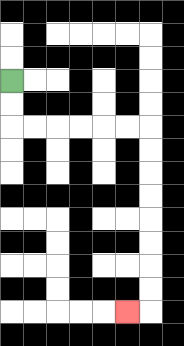{'start': '[0, 3]', 'end': '[5, 13]', 'path_directions': 'D,D,R,R,R,R,R,R,D,D,D,D,D,D,D,D,L', 'path_coordinates': '[[0, 3], [0, 4], [0, 5], [1, 5], [2, 5], [3, 5], [4, 5], [5, 5], [6, 5], [6, 6], [6, 7], [6, 8], [6, 9], [6, 10], [6, 11], [6, 12], [6, 13], [5, 13]]'}